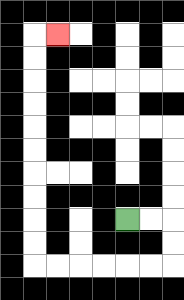{'start': '[5, 9]', 'end': '[2, 1]', 'path_directions': 'R,R,D,D,L,L,L,L,L,L,U,U,U,U,U,U,U,U,U,U,R', 'path_coordinates': '[[5, 9], [6, 9], [7, 9], [7, 10], [7, 11], [6, 11], [5, 11], [4, 11], [3, 11], [2, 11], [1, 11], [1, 10], [1, 9], [1, 8], [1, 7], [1, 6], [1, 5], [1, 4], [1, 3], [1, 2], [1, 1], [2, 1]]'}